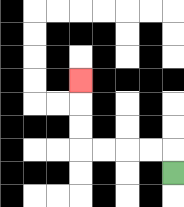{'start': '[7, 7]', 'end': '[3, 3]', 'path_directions': 'U,L,L,L,L,U,U,U', 'path_coordinates': '[[7, 7], [7, 6], [6, 6], [5, 6], [4, 6], [3, 6], [3, 5], [3, 4], [3, 3]]'}